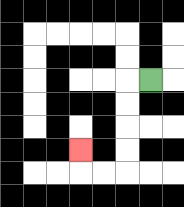{'start': '[6, 3]', 'end': '[3, 6]', 'path_directions': 'L,D,D,D,D,L,L,U', 'path_coordinates': '[[6, 3], [5, 3], [5, 4], [5, 5], [5, 6], [5, 7], [4, 7], [3, 7], [3, 6]]'}